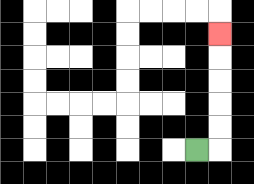{'start': '[8, 6]', 'end': '[9, 1]', 'path_directions': 'R,U,U,U,U,U', 'path_coordinates': '[[8, 6], [9, 6], [9, 5], [9, 4], [9, 3], [9, 2], [9, 1]]'}